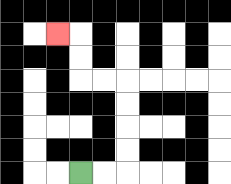{'start': '[3, 7]', 'end': '[2, 1]', 'path_directions': 'R,R,U,U,U,U,L,L,U,U,L', 'path_coordinates': '[[3, 7], [4, 7], [5, 7], [5, 6], [5, 5], [5, 4], [5, 3], [4, 3], [3, 3], [3, 2], [3, 1], [2, 1]]'}